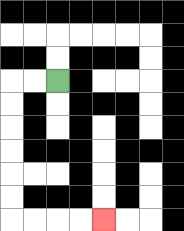{'start': '[2, 3]', 'end': '[4, 9]', 'path_directions': 'L,L,D,D,D,D,D,D,R,R,R,R', 'path_coordinates': '[[2, 3], [1, 3], [0, 3], [0, 4], [0, 5], [0, 6], [0, 7], [0, 8], [0, 9], [1, 9], [2, 9], [3, 9], [4, 9]]'}